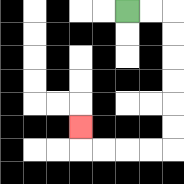{'start': '[5, 0]', 'end': '[3, 5]', 'path_directions': 'R,R,D,D,D,D,D,D,L,L,L,L,U', 'path_coordinates': '[[5, 0], [6, 0], [7, 0], [7, 1], [7, 2], [7, 3], [7, 4], [7, 5], [7, 6], [6, 6], [5, 6], [4, 6], [3, 6], [3, 5]]'}